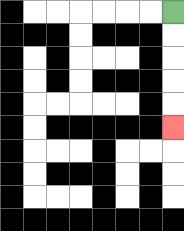{'start': '[7, 0]', 'end': '[7, 5]', 'path_directions': 'D,D,D,D,D', 'path_coordinates': '[[7, 0], [7, 1], [7, 2], [7, 3], [7, 4], [7, 5]]'}